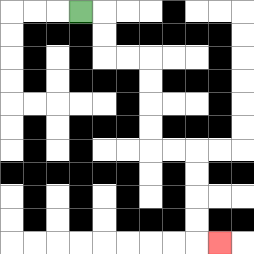{'start': '[3, 0]', 'end': '[9, 10]', 'path_directions': 'R,D,D,R,R,D,D,D,D,R,R,D,D,D,D,R', 'path_coordinates': '[[3, 0], [4, 0], [4, 1], [4, 2], [5, 2], [6, 2], [6, 3], [6, 4], [6, 5], [6, 6], [7, 6], [8, 6], [8, 7], [8, 8], [8, 9], [8, 10], [9, 10]]'}